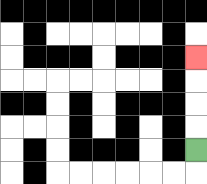{'start': '[8, 6]', 'end': '[8, 2]', 'path_directions': 'U,U,U,U', 'path_coordinates': '[[8, 6], [8, 5], [8, 4], [8, 3], [8, 2]]'}